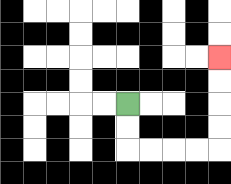{'start': '[5, 4]', 'end': '[9, 2]', 'path_directions': 'D,D,R,R,R,R,U,U,U,U', 'path_coordinates': '[[5, 4], [5, 5], [5, 6], [6, 6], [7, 6], [8, 6], [9, 6], [9, 5], [9, 4], [9, 3], [9, 2]]'}